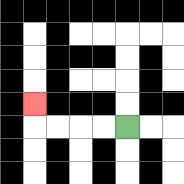{'start': '[5, 5]', 'end': '[1, 4]', 'path_directions': 'L,L,L,L,U', 'path_coordinates': '[[5, 5], [4, 5], [3, 5], [2, 5], [1, 5], [1, 4]]'}